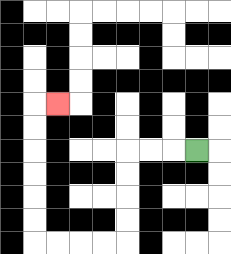{'start': '[8, 6]', 'end': '[2, 4]', 'path_directions': 'L,L,L,D,D,D,D,L,L,L,L,U,U,U,U,U,U,R', 'path_coordinates': '[[8, 6], [7, 6], [6, 6], [5, 6], [5, 7], [5, 8], [5, 9], [5, 10], [4, 10], [3, 10], [2, 10], [1, 10], [1, 9], [1, 8], [1, 7], [1, 6], [1, 5], [1, 4], [2, 4]]'}